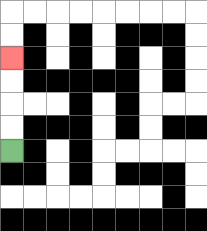{'start': '[0, 6]', 'end': '[0, 2]', 'path_directions': 'U,U,U,U', 'path_coordinates': '[[0, 6], [0, 5], [0, 4], [0, 3], [0, 2]]'}